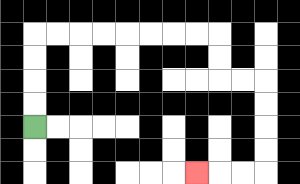{'start': '[1, 5]', 'end': '[8, 7]', 'path_directions': 'U,U,U,U,R,R,R,R,R,R,R,R,D,D,R,R,D,D,D,D,L,L,L', 'path_coordinates': '[[1, 5], [1, 4], [1, 3], [1, 2], [1, 1], [2, 1], [3, 1], [4, 1], [5, 1], [6, 1], [7, 1], [8, 1], [9, 1], [9, 2], [9, 3], [10, 3], [11, 3], [11, 4], [11, 5], [11, 6], [11, 7], [10, 7], [9, 7], [8, 7]]'}